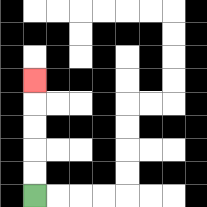{'start': '[1, 8]', 'end': '[1, 3]', 'path_directions': 'U,U,U,U,U', 'path_coordinates': '[[1, 8], [1, 7], [1, 6], [1, 5], [1, 4], [1, 3]]'}